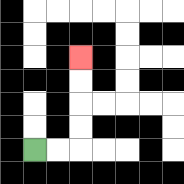{'start': '[1, 6]', 'end': '[3, 2]', 'path_directions': 'R,R,U,U,U,U', 'path_coordinates': '[[1, 6], [2, 6], [3, 6], [3, 5], [3, 4], [3, 3], [3, 2]]'}